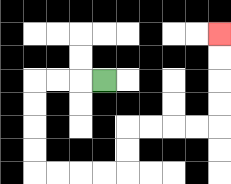{'start': '[4, 3]', 'end': '[9, 1]', 'path_directions': 'L,L,L,D,D,D,D,R,R,R,R,U,U,R,R,R,R,U,U,U,U', 'path_coordinates': '[[4, 3], [3, 3], [2, 3], [1, 3], [1, 4], [1, 5], [1, 6], [1, 7], [2, 7], [3, 7], [4, 7], [5, 7], [5, 6], [5, 5], [6, 5], [7, 5], [8, 5], [9, 5], [9, 4], [9, 3], [9, 2], [9, 1]]'}